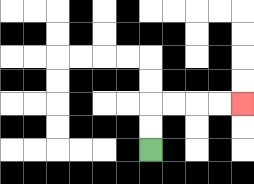{'start': '[6, 6]', 'end': '[10, 4]', 'path_directions': 'U,U,R,R,R,R', 'path_coordinates': '[[6, 6], [6, 5], [6, 4], [7, 4], [8, 4], [9, 4], [10, 4]]'}